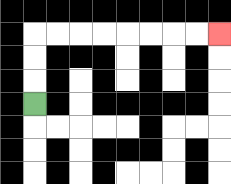{'start': '[1, 4]', 'end': '[9, 1]', 'path_directions': 'U,U,U,R,R,R,R,R,R,R,R', 'path_coordinates': '[[1, 4], [1, 3], [1, 2], [1, 1], [2, 1], [3, 1], [4, 1], [5, 1], [6, 1], [7, 1], [8, 1], [9, 1]]'}